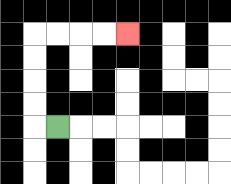{'start': '[2, 5]', 'end': '[5, 1]', 'path_directions': 'L,U,U,U,U,R,R,R,R', 'path_coordinates': '[[2, 5], [1, 5], [1, 4], [1, 3], [1, 2], [1, 1], [2, 1], [3, 1], [4, 1], [5, 1]]'}